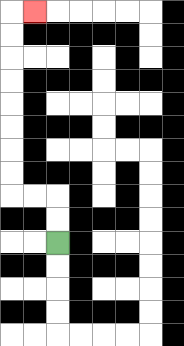{'start': '[2, 10]', 'end': '[1, 0]', 'path_directions': 'U,U,L,L,U,U,U,U,U,U,U,U,R', 'path_coordinates': '[[2, 10], [2, 9], [2, 8], [1, 8], [0, 8], [0, 7], [0, 6], [0, 5], [0, 4], [0, 3], [0, 2], [0, 1], [0, 0], [1, 0]]'}